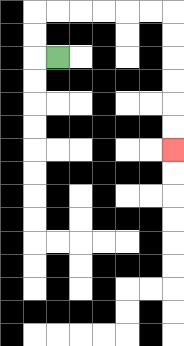{'start': '[2, 2]', 'end': '[7, 6]', 'path_directions': 'L,U,U,R,R,R,R,R,R,D,D,D,D,D,D', 'path_coordinates': '[[2, 2], [1, 2], [1, 1], [1, 0], [2, 0], [3, 0], [4, 0], [5, 0], [6, 0], [7, 0], [7, 1], [7, 2], [7, 3], [7, 4], [7, 5], [7, 6]]'}